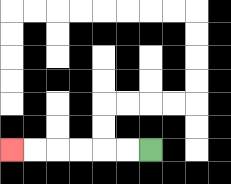{'start': '[6, 6]', 'end': '[0, 6]', 'path_directions': 'L,L,L,L,L,L', 'path_coordinates': '[[6, 6], [5, 6], [4, 6], [3, 6], [2, 6], [1, 6], [0, 6]]'}